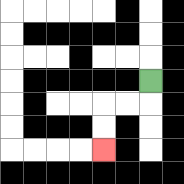{'start': '[6, 3]', 'end': '[4, 6]', 'path_directions': 'D,L,L,D,D', 'path_coordinates': '[[6, 3], [6, 4], [5, 4], [4, 4], [4, 5], [4, 6]]'}